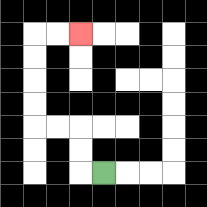{'start': '[4, 7]', 'end': '[3, 1]', 'path_directions': 'L,U,U,L,L,U,U,U,U,R,R', 'path_coordinates': '[[4, 7], [3, 7], [3, 6], [3, 5], [2, 5], [1, 5], [1, 4], [1, 3], [1, 2], [1, 1], [2, 1], [3, 1]]'}